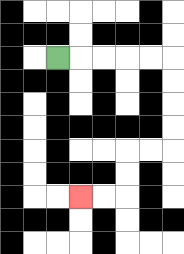{'start': '[2, 2]', 'end': '[3, 8]', 'path_directions': 'R,R,R,R,R,D,D,D,D,L,L,D,D,L,L', 'path_coordinates': '[[2, 2], [3, 2], [4, 2], [5, 2], [6, 2], [7, 2], [7, 3], [7, 4], [7, 5], [7, 6], [6, 6], [5, 6], [5, 7], [5, 8], [4, 8], [3, 8]]'}